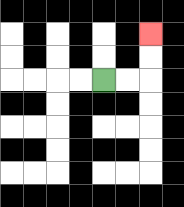{'start': '[4, 3]', 'end': '[6, 1]', 'path_directions': 'R,R,U,U', 'path_coordinates': '[[4, 3], [5, 3], [6, 3], [6, 2], [6, 1]]'}